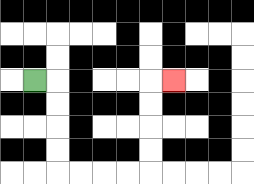{'start': '[1, 3]', 'end': '[7, 3]', 'path_directions': 'R,D,D,D,D,R,R,R,R,U,U,U,U,R', 'path_coordinates': '[[1, 3], [2, 3], [2, 4], [2, 5], [2, 6], [2, 7], [3, 7], [4, 7], [5, 7], [6, 7], [6, 6], [6, 5], [6, 4], [6, 3], [7, 3]]'}